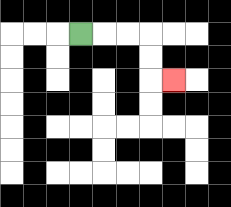{'start': '[3, 1]', 'end': '[7, 3]', 'path_directions': 'R,R,R,D,D,R', 'path_coordinates': '[[3, 1], [4, 1], [5, 1], [6, 1], [6, 2], [6, 3], [7, 3]]'}